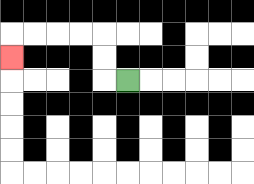{'start': '[5, 3]', 'end': '[0, 2]', 'path_directions': 'L,U,U,L,L,L,L,D', 'path_coordinates': '[[5, 3], [4, 3], [4, 2], [4, 1], [3, 1], [2, 1], [1, 1], [0, 1], [0, 2]]'}